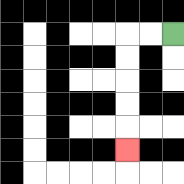{'start': '[7, 1]', 'end': '[5, 6]', 'path_directions': 'L,L,D,D,D,D,D', 'path_coordinates': '[[7, 1], [6, 1], [5, 1], [5, 2], [5, 3], [5, 4], [5, 5], [5, 6]]'}